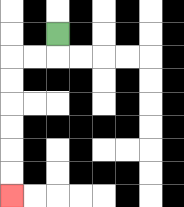{'start': '[2, 1]', 'end': '[0, 8]', 'path_directions': 'D,L,L,D,D,D,D,D,D', 'path_coordinates': '[[2, 1], [2, 2], [1, 2], [0, 2], [0, 3], [0, 4], [0, 5], [0, 6], [0, 7], [0, 8]]'}